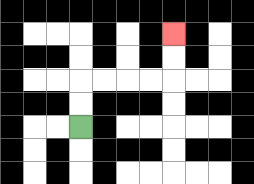{'start': '[3, 5]', 'end': '[7, 1]', 'path_directions': 'U,U,R,R,R,R,U,U', 'path_coordinates': '[[3, 5], [3, 4], [3, 3], [4, 3], [5, 3], [6, 3], [7, 3], [7, 2], [7, 1]]'}